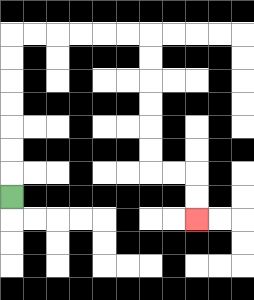{'start': '[0, 8]', 'end': '[8, 9]', 'path_directions': 'U,U,U,U,U,U,U,R,R,R,R,R,R,D,D,D,D,D,D,R,R,D,D', 'path_coordinates': '[[0, 8], [0, 7], [0, 6], [0, 5], [0, 4], [0, 3], [0, 2], [0, 1], [1, 1], [2, 1], [3, 1], [4, 1], [5, 1], [6, 1], [6, 2], [6, 3], [6, 4], [6, 5], [6, 6], [6, 7], [7, 7], [8, 7], [8, 8], [8, 9]]'}